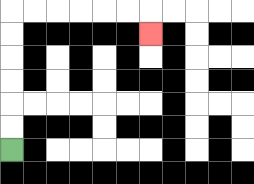{'start': '[0, 6]', 'end': '[6, 1]', 'path_directions': 'U,U,U,U,U,U,R,R,R,R,R,R,D', 'path_coordinates': '[[0, 6], [0, 5], [0, 4], [0, 3], [0, 2], [0, 1], [0, 0], [1, 0], [2, 0], [3, 0], [4, 0], [5, 0], [6, 0], [6, 1]]'}